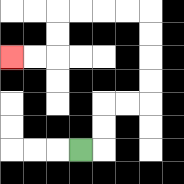{'start': '[3, 6]', 'end': '[0, 2]', 'path_directions': 'R,U,U,R,R,U,U,U,U,L,L,L,L,D,D,L,L', 'path_coordinates': '[[3, 6], [4, 6], [4, 5], [4, 4], [5, 4], [6, 4], [6, 3], [6, 2], [6, 1], [6, 0], [5, 0], [4, 0], [3, 0], [2, 0], [2, 1], [2, 2], [1, 2], [0, 2]]'}